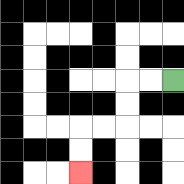{'start': '[7, 3]', 'end': '[3, 7]', 'path_directions': 'L,L,D,D,L,L,D,D', 'path_coordinates': '[[7, 3], [6, 3], [5, 3], [5, 4], [5, 5], [4, 5], [3, 5], [3, 6], [3, 7]]'}